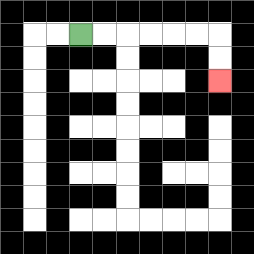{'start': '[3, 1]', 'end': '[9, 3]', 'path_directions': 'R,R,R,R,R,R,D,D', 'path_coordinates': '[[3, 1], [4, 1], [5, 1], [6, 1], [7, 1], [8, 1], [9, 1], [9, 2], [9, 3]]'}